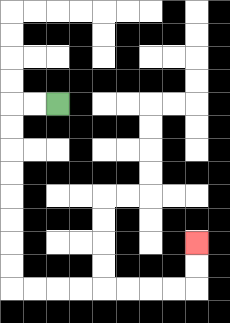{'start': '[2, 4]', 'end': '[8, 10]', 'path_directions': 'L,L,D,D,D,D,D,D,D,D,R,R,R,R,R,R,R,R,U,U', 'path_coordinates': '[[2, 4], [1, 4], [0, 4], [0, 5], [0, 6], [0, 7], [0, 8], [0, 9], [0, 10], [0, 11], [0, 12], [1, 12], [2, 12], [3, 12], [4, 12], [5, 12], [6, 12], [7, 12], [8, 12], [8, 11], [8, 10]]'}